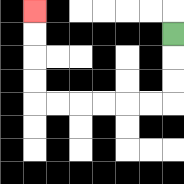{'start': '[7, 1]', 'end': '[1, 0]', 'path_directions': 'D,D,D,L,L,L,L,L,L,U,U,U,U', 'path_coordinates': '[[7, 1], [7, 2], [7, 3], [7, 4], [6, 4], [5, 4], [4, 4], [3, 4], [2, 4], [1, 4], [1, 3], [1, 2], [1, 1], [1, 0]]'}